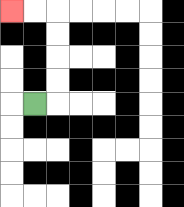{'start': '[1, 4]', 'end': '[0, 0]', 'path_directions': 'R,U,U,U,U,L,L', 'path_coordinates': '[[1, 4], [2, 4], [2, 3], [2, 2], [2, 1], [2, 0], [1, 0], [0, 0]]'}